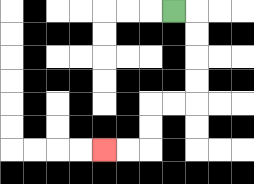{'start': '[7, 0]', 'end': '[4, 6]', 'path_directions': 'R,D,D,D,D,L,L,D,D,L,L', 'path_coordinates': '[[7, 0], [8, 0], [8, 1], [8, 2], [8, 3], [8, 4], [7, 4], [6, 4], [6, 5], [6, 6], [5, 6], [4, 6]]'}